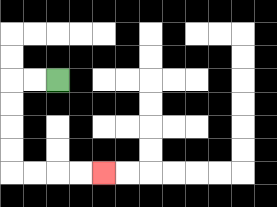{'start': '[2, 3]', 'end': '[4, 7]', 'path_directions': 'L,L,D,D,D,D,R,R,R,R', 'path_coordinates': '[[2, 3], [1, 3], [0, 3], [0, 4], [0, 5], [0, 6], [0, 7], [1, 7], [2, 7], [3, 7], [4, 7]]'}